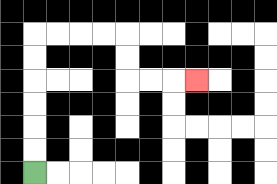{'start': '[1, 7]', 'end': '[8, 3]', 'path_directions': 'U,U,U,U,U,U,R,R,R,R,D,D,R,R,R', 'path_coordinates': '[[1, 7], [1, 6], [1, 5], [1, 4], [1, 3], [1, 2], [1, 1], [2, 1], [3, 1], [4, 1], [5, 1], [5, 2], [5, 3], [6, 3], [7, 3], [8, 3]]'}